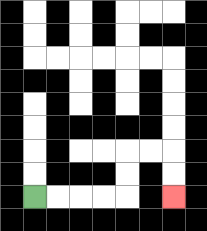{'start': '[1, 8]', 'end': '[7, 8]', 'path_directions': 'R,R,R,R,U,U,R,R,D,D', 'path_coordinates': '[[1, 8], [2, 8], [3, 8], [4, 8], [5, 8], [5, 7], [5, 6], [6, 6], [7, 6], [7, 7], [7, 8]]'}